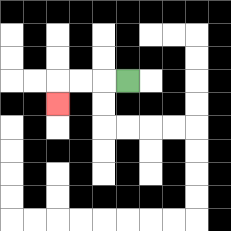{'start': '[5, 3]', 'end': '[2, 4]', 'path_directions': 'L,L,L,D', 'path_coordinates': '[[5, 3], [4, 3], [3, 3], [2, 3], [2, 4]]'}